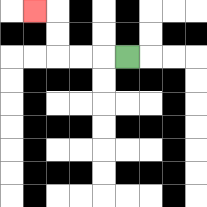{'start': '[5, 2]', 'end': '[1, 0]', 'path_directions': 'L,L,L,U,U,L', 'path_coordinates': '[[5, 2], [4, 2], [3, 2], [2, 2], [2, 1], [2, 0], [1, 0]]'}